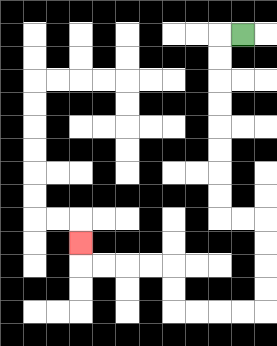{'start': '[10, 1]', 'end': '[3, 10]', 'path_directions': 'L,D,D,D,D,D,D,D,D,R,R,D,D,D,D,L,L,L,L,U,U,L,L,L,L,U', 'path_coordinates': '[[10, 1], [9, 1], [9, 2], [9, 3], [9, 4], [9, 5], [9, 6], [9, 7], [9, 8], [9, 9], [10, 9], [11, 9], [11, 10], [11, 11], [11, 12], [11, 13], [10, 13], [9, 13], [8, 13], [7, 13], [7, 12], [7, 11], [6, 11], [5, 11], [4, 11], [3, 11], [3, 10]]'}